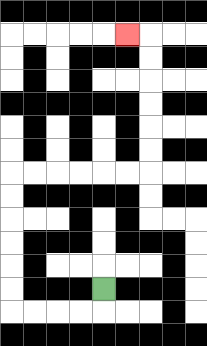{'start': '[4, 12]', 'end': '[5, 1]', 'path_directions': 'D,L,L,L,L,U,U,U,U,U,U,R,R,R,R,R,R,U,U,U,U,U,U,L', 'path_coordinates': '[[4, 12], [4, 13], [3, 13], [2, 13], [1, 13], [0, 13], [0, 12], [0, 11], [0, 10], [0, 9], [0, 8], [0, 7], [1, 7], [2, 7], [3, 7], [4, 7], [5, 7], [6, 7], [6, 6], [6, 5], [6, 4], [6, 3], [6, 2], [6, 1], [5, 1]]'}